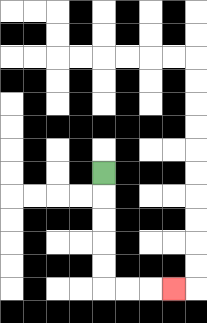{'start': '[4, 7]', 'end': '[7, 12]', 'path_directions': 'D,D,D,D,D,R,R,R', 'path_coordinates': '[[4, 7], [4, 8], [4, 9], [4, 10], [4, 11], [4, 12], [5, 12], [6, 12], [7, 12]]'}